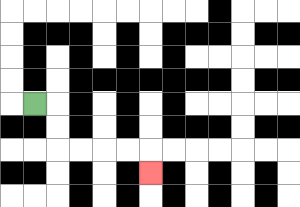{'start': '[1, 4]', 'end': '[6, 7]', 'path_directions': 'R,D,D,R,R,R,R,D', 'path_coordinates': '[[1, 4], [2, 4], [2, 5], [2, 6], [3, 6], [4, 6], [5, 6], [6, 6], [6, 7]]'}